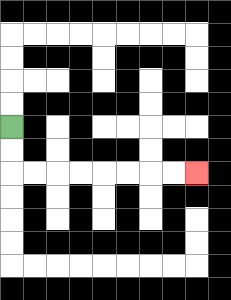{'start': '[0, 5]', 'end': '[8, 7]', 'path_directions': 'D,D,R,R,R,R,R,R,R,R', 'path_coordinates': '[[0, 5], [0, 6], [0, 7], [1, 7], [2, 7], [3, 7], [4, 7], [5, 7], [6, 7], [7, 7], [8, 7]]'}